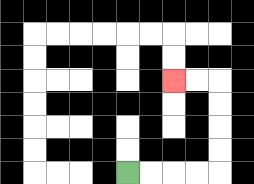{'start': '[5, 7]', 'end': '[7, 3]', 'path_directions': 'R,R,R,R,U,U,U,U,L,L', 'path_coordinates': '[[5, 7], [6, 7], [7, 7], [8, 7], [9, 7], [9, 6], [9, 5], [9, 4], [9, 3], [8, 3], [7, 3]]'}